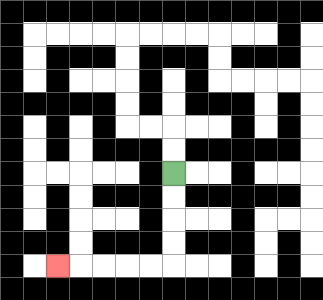{'start': '[7, 7]', 'end': '[2, 11]', 'path_directions': 'D,D,D,D,L,L,L,L,L', 'path_coordinates': '[[7, 7], [7, 8], [7, 9], [7, 10], [7, 11], [6, 11], [5, 11], [4, 11], [3, 11], [2, 11]]'}